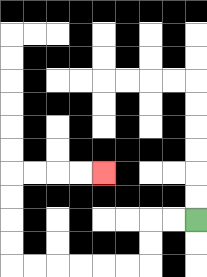{'start': '[8, 9]', 'end': '[4, 7]', 'path_directions': 'L,L,D,D,L,L,L,L,L,L,U,U,U,U,R,R,R,R', 'path_coordinates': '[[8, 9], [7, 9], [6, 9], [6, 10], [6, 11], [5, 11], [4, 11], [3, 11], [2, 11], [1, 11], [0, 11], [0, 10], [0, 9], [0, 8], [0, 7], [1, 7], [2, 7], [3, 7], [4, 7]]'}